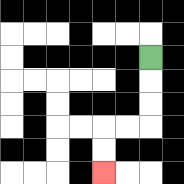{'start': '[6, 2]', 'end': '[4, 7]', 'path_directions': 'D,D,D,L,L,D,D', 'path_coordinates': '[[6, 2], [6, 3], [6, 4], [6, 5], [5, 5], [4, 5], [4, 6], [4, 7]]'}